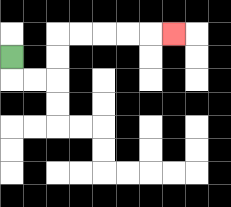{'start': '[0, 2]', 'end': '[7, 1]', 'path_directions': 'D,R,R,U,U,R,R,R,R,R', 'path_coordinates': '[[0, 2], [0, 3], [1, 3], [2, 3], [2, 2], [2, 1], [3, 1], [4, 1], [5, 1], [6, 1], [7, 1]]'}